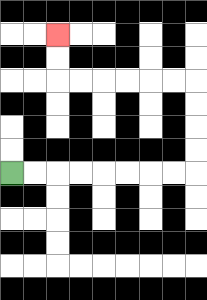{'start': '[0, 7]', 'end': '[2, 1]', 'path_directions': 'R,R,R,R,R,R,R,R,U,U,U,U,L,L,L,L,L,L,U,U', 'path_coordinates': '[[0, 7], [1, 7], [2, 7], [3, 7], [4, 7], [5, 7], [6, 7], [7, 7], [8, 7], [8, 6], [8, 5], [8, 4], [8, 3], [7, 3], [6, 3], [5, 3], [4, 3], [3, 3], [2, 3], [2, 2], [2, 1]]'}